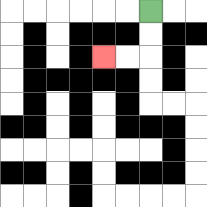{'start': '[6, 0]', 'end': '[4, 2]', 'path_directions': 'D,D,L,L', 'path_coordinates': '[[6, 0], [6, 1], [6, 2], [5, 2], [4, 2]]'}